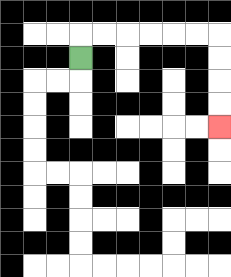{'start': '[3, 2]', 'end': '[9, 5]', 'path_directions': 'U,R,R,R,R,R,R,D,D,D,D', 'path_coordinates': '[[3, 2], [3, 1], [4, 1], [5, 1], [6, 1], [7, 1], [8, 1], [9, 1], [9, 2], [9, 3], [9, 4], [9, 5]]'}